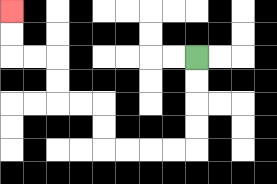{'start': '[8, 2]', 'end': '[0, 0]', 'path_directions': 'D,D,D,D,L,L,L,L,U,U,L,L,U,U,L,L,U,U', 'path_coordinates': '[[8, 2], [8, 3], [8, 4], [8, 5], [8, 6], [7, 6], [6, 6], [5, 6], [4, 6], [4, 5], [4, 4], [3, 4], [2, 4], [2, 3], [2, 2], [1, 2], [0, 2], [0, 1], [0, 0]]'}